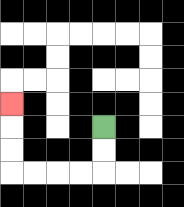{'start': '[4, 5]', 'end': '[0, 4]', 'path_directions': 'D,D,L,L,L,L,U,U,U', 'path_coordinates': '[[4, 5], [4, 6], [4, 7], [3, 7], [2, 7], [1, 7], [0, 7], [0, 6], [0, 5], [0, 4]]'}